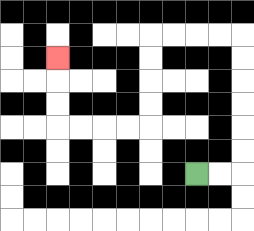{'start': '[8, 7]', 'end': '[2, 2]', 'path_directions': 'R,R,U,U,U,U,U,U,L,L,L,L,D,D,D,D,L,L,L,L,U,U,U', 'path_coordinates': '[[8, 7], [9, 7], [10, 7], [10, 6], [10, 5], [10, 4], [10, 3], [10, 2], [10, 1], [9, 1], [8, 1], [7, 1], [6, 1], [6, 2], [6, 3], [6, 4], [6, 5], [5, 5], [4, 5], [3, 5], [2, 5], [2, 4], [2, 3], [2, 2]]'}